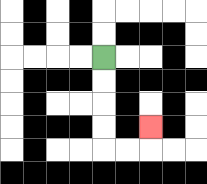{'start': '[4, 2]', 'end': '[6, 5]', 'path_directions': 'D,D,D,D,R,R,U', 'path_coordinates': '[[4, 2], [4, 3], [4, 4], [4, 5], [4, 6], [5, 6], [6, 6], [6, 5]]'}